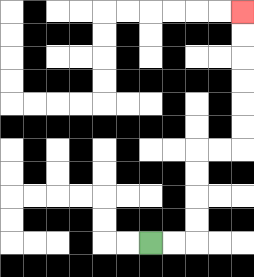{'start': '[6, 10]', 'end': '[10, 0]', 'path_directions': 'R,R,U,U,U,U,R,R,U,U,U,U,U,U', 'path_coordinates': '[[6, 10], [7, 10], [8, 10], [8, 9], [8, 8], [8, 7], [8, 6], [9, 6], [10, 6], [10, 5], [10, 4], [10, 3], [10, 2], [10, 1], [10, 0]]'}